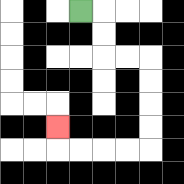{'start': '[3, 0]', 'end': '[2, 5]', 'path_directions': 'R,D,D,R,R,D,D,D,D,L,L,L,L,U', 'path_coordinates': '[[3, 0], [4, 0], [4, 1], [4, 2], [5, 2], [6, 2], [6, 3], [6, 4], [6, 5], [6, 6], [5, 6], [4, 6], [3, 6], [2, 6], [2, 5]]'}